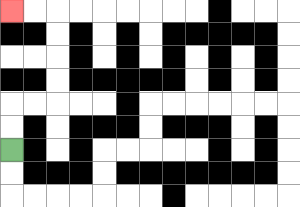{'start': '[0, 6]', 'end': '[0, 0]', 'path_directions': 'U,U,R,R,U,U,U,U,L,L', 'path_coordinates': '[[0, 6], [0, 5], [0, 4], [1, 4], [2, 4], [2, 3], [2, 2], [2, 1], [2, 0], [1, 0], [0, 0]]'}